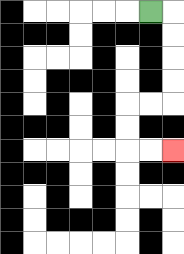{'start': '[6, 0]', 'end': '[7, 6]', 'path_directions': 'R,D,D,D,D,L,L,D,D,R,R', 'path_coordinates': '[[6, 0], [7, 0], [7, 1], [7, 2], [7, 3], [7, 4], [6, 4], [5, 4], [5, 5], [5, 6], [6, 6], [7, 6]]'}